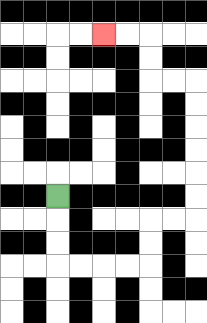{'start': '[2, 8]', 'end': '[4, 1]', 'path_directions': 'D,D,D,R,R,R,R,U,U,R,R,U,U,U,U,U,U,L,L,U,U,L,L', 'path_coordinates': '[[2, 8], [2, 9], [2, 10], [2, 11], [3, 11], [4, 11], [5, 11], [6, 11], [6, 10], [6, 9], [7, 9], [8, 9], [8, 8], [8, 7], [8, 6], [8, 5], [8, 4], [8, 3], [7, 3], [6, 3], [6, 2], [6, 1], [5, 1], [4, 1]]'}